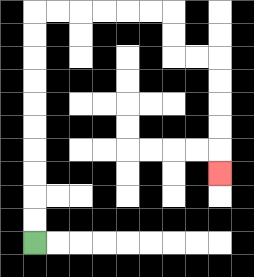{'start': '[1, 10]', 'end': '[9, 7]', 'path_directions': 'U,U,U,U,U,U,U,U,U,U,R,R,R,R,R,R,D,D,R,R,D,D,D,D,D', 'path_coordinates': '[[1, 10], [1, 9], [1, 8], [1, 7], [1, 6], [1, 5], [1, 4], [1, 3], [1, 2], [1, 1], [1, 0], [2, 0], [3, 0], [4, 0], [5, 0], [6, 0], [7, 0], [7, 1], [7, 2], [8, 2], [9, 2], [9, 3], [9, 4], [9, 5], [9, 6], [9, 7]]'}